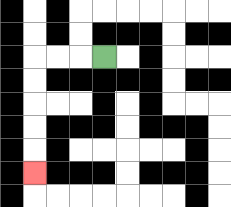{'start': '[4, 2]', 'end': '[1, 7]', 'path_directions': 'L,L,L,D,D,D,D,D', 'path_coordinates': '[[4, 2], [3, 2], [2, 2], [1, 2], [1, 3], [1, 4], [1, 5], [1, 6], [1, 7]]'}